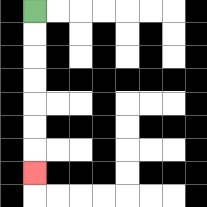{'start': '[1, 0]', 'end': '[1, 7]', 'path_directions': 'D,D,D,D,D,D,D', 'path_coordinates': '[[1, 0], [1, 1], [1, 2], [1, 3], [1, 4], [1, 5], [1, 6], [1, 7]]'}